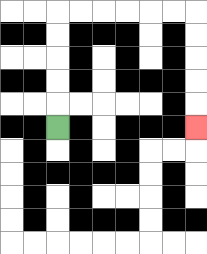{'start': '[2, 5]', 'end': '[8, 5]', 'path_directions': 'U,U,U,U,U,R,R,R,R,R,R,D,D,D,D,D', 'path_coordinates': '[[2, 5], [2, 4], [2, 3], [2, 2], [2, 1], [2, 0], [3, 0], [4, 0], [5, 0], [6, 0], [7, 0], [8, 0], [8, 1], [8, 2], [8, 3], [8, 4], [8, 5]]'}